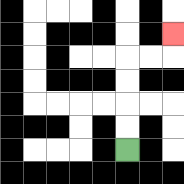{'start': '[5, 6]', 'end': '[7, 1]', 'path_directions': 'U,U,U,U,R,R,U', 'path_coordinates': '[[5, 6], [5, 5], [5, 4], [5, 3], [5, 2], [6, 2], [7, 2], [7, 1]]'}